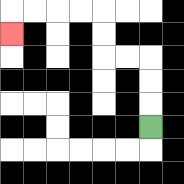{'start': '[6, 5]', 'end': '[0, 1]', 'path_directions': 'U,U,U,L,L,U,U,L,L,L,L,D', 'path_coordinates': '[[6, 5], [6, 4], [6, 3], [6, 2], [5, 2], [4, 2], [4, 1], [4, 0], [3, 0], [2, 0], [1, 0], [0, 0], [0, 1]]'}